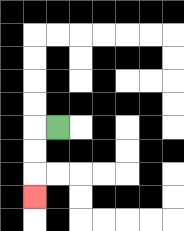{'start': '[2, 5]', 'end': '[1, 8]', 'path_directions': 'L,D,D,D', 'path_coordinates': '[[2, 5], [1, 5], [1, 6], [1, 7], [1, 8]]'}